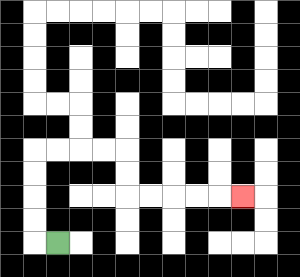{'start': '[2, 10]', 'end': '[10, 8]', 'path_directions': 'L,U,U,U,U,R,R,R,R,D,D,R,R,R,R,R', 'path_coordinates': '[[2, 10], [1, 10], [1, 9], [1, 8], [1, 7], [1, 6], [2, 6], [3, 6], [4, 6], [5, 6], [5, 7], [5, 8], [6, 8], [7, 8], [8, 8], [9, 8], [10, 8]]'}